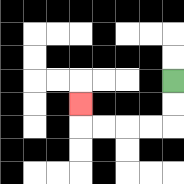{'start': '[7, 3]', 'end': '[3, 4]', 'path_directions': 'D,D,L,L,L,L,U', 'path_coordinates': '[[7, 3], [7, 4], [7, 5], [6, 5], [5, 5], [4, 5], [3, 5], [3, 4]]'}